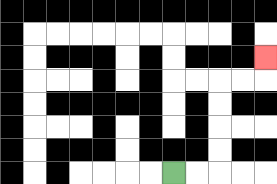{'start': '[7, 7]', 'end': '[11, 2]', 'path_directions': 'R,R,U,U,U,U,R,R,U', 'path_coordinates': '[[7, 7], [8, 7], [9, 7], [9, 6], [9, 5], [9, 4], [9, 3], [10, 3], [11, 3], [11, 2]]'}